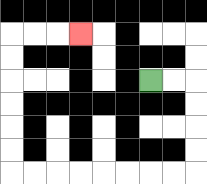{'start': '[6, 3]', 'end': '[3, 1]', 'path_directions': 'R,R,D,D,D,D,L,L,L,L,L,L,L,L,U,U,U,U,U,U,R,R,R', 'path_coordinates': '[[6, 3], [7, 3], [8, 3], [8, 4], [8, 5], [8, 6], [8, 7], [7, 7], [6, 7], [5, 7], [4, 7], [3, 7], [2, 7], [1, 7], [0, 7], [0, 6], [0, 5], [0, 4], [0, 3], [0, 2], [0, 1], [1, 1], [2, 1], [3, 1]]'}